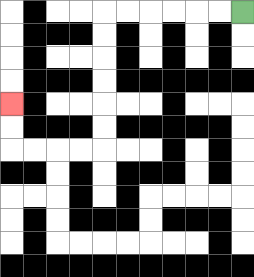{'start': '[10, 0]', 'end': '[0, 4]', 'path_directions': 'L,L,L,L,L,L,D,D,D,D,D,D,L,L,L,L,U,U', 'path_coordinates': '[[10, 0], [9, 0], [8, 0], [7, 0], [6, 0], [5, 0], [4, 0], [4, 1], [4, 2], [4, 3], [4, 4], [4, 5], [4, 6], [3, 6], [2, 6], [1, 6], [0, 6], [0, 5], [0, 4]]'}